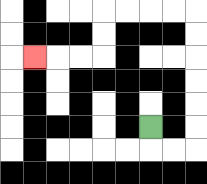{'start': '[6, 5]', 'end': '[1, 2]', 'path_directions': 'D,R,R,U,U,U,U,U,U,L,L,L,L,D,D,L,L,L', 'path_coordinates': '[[6, 5], [6, 6], [7, 6], [8, 6], [8, 5], [8, 4], [8, 3], [8, 2], [8, 1], [8, 0], [7, 0], [6, 0], [5, 0], [4, 0], [4, 1], [4, 2], [3, 2], [2, 2], [1, 2]]'}